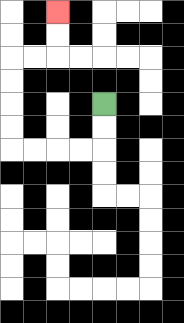{'start': '[4, 4]', 'end': '[2, 0]', 'path_directions': 'D,D,L,L,L,L,U,U,U,U,R,R,U,U', 'path_coordinates': '[[4, 4], [4, 5], [4, 6], [3, 6], [2, 6], [1, 6], [0, 6], [0, 5], [0, 4], [0, 3], [0, 2], [1, 2], [2, 2], [2, 1], [2, 0]]'}